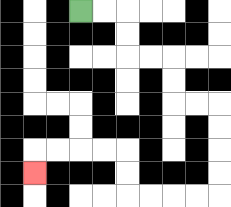{'start': '[3, 0]', 'end': '[1, 7]', 'path_directions': 'R,R,D,D,R,R,D,D,R,R,D,D,D,D,L,L,L,L,U,U,L,L,L,L,D', 'path_coordinates': '[[3, 0], [4, 0], [5, 0], [5, 1], [5, 2], [6, 2], [7, 2], [7, 3], [7, 4], [8, 4], [9, 4], [9, 5], [9, 6], [9, 7], [9, 8], [8, 8], [7, 8], [6, 8], [5, 8], [5, 7], [5, 6], [4, 6], [3, 6], [2, 6], [1, 6], [1, 7]]'}